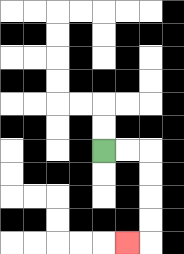{'start': '[4, 6]', 'end': '[5, 10]', 'path_directions': 'R,R,D,D,D,D,L', 'path_coordinates': '[[4, 6], [5, 6], [6, 6], [6, 7], [6, 8], [6, 9], [6, 10], [5, 10]]'}